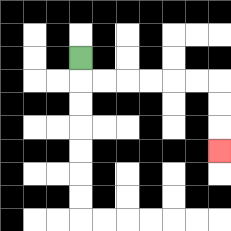{'start': '[3, 2]', 'end': '[9, 6]', 'path_directions': 'D,R,R,R,R,R,R,D,D,D', 'path_coordinates': '[[3, 2], [3, 3], [4, 3], [5, 3], [6, 3], [7, 3], [8, 3], [9, 3], [9, 4], [9, 5], [9, 6]]'}